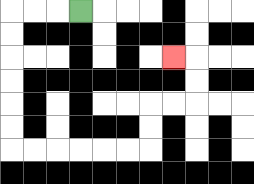{'start': '[3, 0]', 'end': '[7, 2]', 'path_directions': 'L,L,L,D,D,D,D,D,D,R,R,R,R,R,R,U,U,R,R,U,U,L', 'path_coordinates': '[[3, 0], [2, 0], [1, 0], [0, 0], [0, 1], [0, 2], [0, 3], [0, 4], [0, 5], [0, 6], [1, 6], [2, 6], [3, 6], [4, 6], [5, 6], [6, 6], [6, 5], [6, 4], [7, 4], [8, 4], [8, 3], [8, 2], [7, 2]]'}